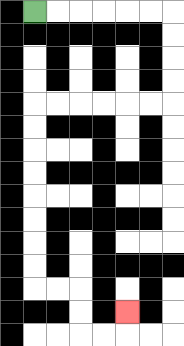{'start': '[1, 0]', 'end': '[5, 13]', 'path_directions': 'R,R,R,R,R,R,D,D,D,D,L,L,L,L,L,L,D,D,D,D,D,D,D,D,R,R,D,D,R,R,U', 'path_coordinates': '[[1, 0], [2, 0], [3, 0], [4, 0], [5, 0], [6, 0], [7, 0], [7, 1], [7, 2], [7, 3], [7, 4], [6, 4], [5, 4], [4, 4], [3, 4], [2, 4], [1, 4], [1, 5], [1, 6], [1, 7], [1, 8], [1, 9], [1, 10], [1, 11], [1, 12], [2, 12], [3, 12], [3, 13], [3, 14], [4, 14], [5, 14], [5, 13]]'}